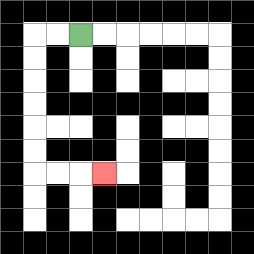{'start': '[3, 1]', 'end': '[4, 7]', 'path_directions': 'L,L,D,D,D,D,D,D,R,R,R', 'path_coordinates': '[[3, 1], [2, 1], [1, 1], [1, 2], [1, 3], [1, 4], [1, 5], [1, 6], [1, 7], [2, 7], [3, 7], [4, 7]]'}